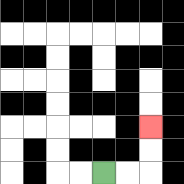{'start': '[4, 7]', 'end': '[6, 5]', 'path_directions': 'R,R,U,U', 'path_coordinates': '[[4, 7], [5, 7], [6, 7], [6, 6], [6, 5]]'}